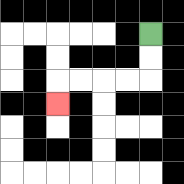{'start': '[6, 1]', 'end': '[2, 4]', 'path_directions': 'D,D,L,L,L,L,D', 'path_coordinates': '[[6, 1], [6, 2], [6, 3], [5, 3], [4, 3], [3, 3], [2, 3], [2, 4]]'}